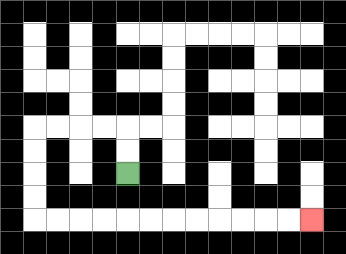{'start': '[5, 7]', 'end': '[13, 9]', 'path_directions': 'U,U,L,L,L,L,D,D,D,D,R,R,R,R,R,R,R,R,R,R,R,R', 'path_coordinates': '[[5, 7], [5, 6], [5, 5], [4, 5], [3, 5], [2, 5], [1, 5], [1, 6], [1, 7], [1, 8], [1, 9], [2, 9], [3, 9], [4, 9], [5, 9], [6, 9], [7, 9], [8, 9], [9, 9], [10, 9], [11, 9], [12, 9], [13, 9]]'}